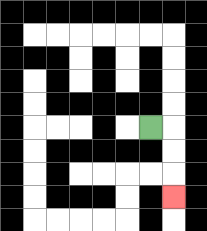{'start': '[6, 5]', 'end': '[7, 8]', 'path_directions': 'R,D,D,D', 'path_coordinates': '[[6, 5], [7, 5], [7, 6], [7, 7], [7, 8]]'}